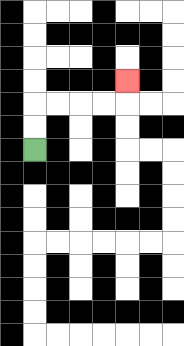{'start': '[1, 6]', 'end': '[5, 3]', 'path_directions': 'U,U,R,R,R,R,U', 'path_coordinates': '[[1, 6], [1, 5], [1, 4], [2, 4], [3, 4], [4, 4], [5, 4], [5, 3]]'}